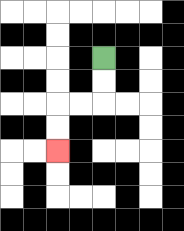{'start': '[4, 2]', 'end': '[2, 6]', 'path_directions': 'D,D,L,L,D,D', 'path_coordinates': '[[4, 2], [4, 3], [4, 4], [3, 4], [2, 4], [2, 5], [2, 6]]'}